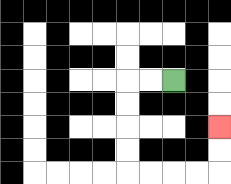{'start': '[7, 3]', 'end': '[9, 5]', 'path_directions': 'L,L,D,D,D,D,R,R,R,R,U,U', 'path_coordinates': '[[7, 3], [6, 3], [5, 3], [5, 4], [5, 5], [5, 6], [5, 7], [6, 7], [7, 7], [8, 7], [9, 7], [9, 6], [9, 5]]'}